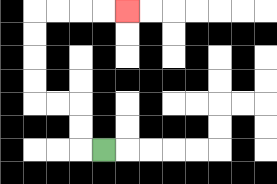{'start': '[4, 6]', 'end': '[5, 0]', 'path_directions': 'L,U,U,L,L,U,U,U,U,R,R,R,R', 'path_coordinates': '[[4, 6], [3, 6], [3, 5], [3, 4], [2, 4], [1, 4], [1, 3], [1, 2], [1, 1], [1, 0], [2, 0], [3, 0], [4, 0], [5, 0]]'}